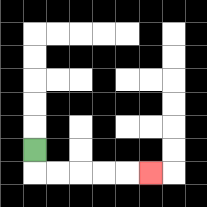{'start': '[1, 6]', 'end': '[6, 7]', 'path_directions': 'D,R,R,R,R,R', 'path_coordinates': '[[1, 6], [1, 7], [2, 7], [3, 7], [4, 7], [5, 7], [6, 7]]'}